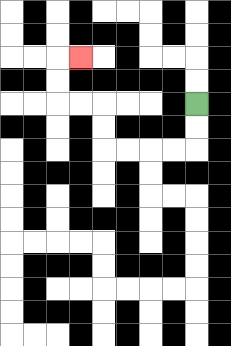{'start': '[8, 4]', 'end': '[3, 2]', 'path_directions': 'D,D,L,L,L,L,U,U,L,L,U,U,R', 'path_coordinates': '[[8, 4], [8, 5], [8, 6], [7, 6], [6, 6], [5, 6], [4, 6], [4, 5], [4, 4], [3, 4], [2, 4], [2, 3], [2, 2], [3, 2]]'}